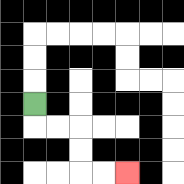{'start': '[1, 4]', 'end': '[5, 7]', 'path_directions': 'D,R,R,D,D,R,R', 'path_coordinates': '[[1, 4], [1, 5], [2, 5], [3, 5], [3, 6], [3, 7], [4, 7], [5, 7]]'}